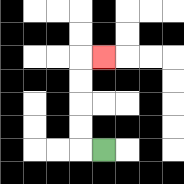{'start': '[4, 6]', 'end': '[4, 2]', 'path_directions': 'L,U,U,U,U,R', 'path_coordinates': '[[4, 6], [3, 6], [3, 5], [3, 4], [3, 3], [3, 2], [4, 2]]'}